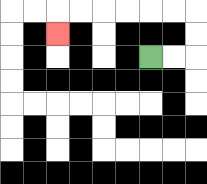{'start': '[6, 2]', 'end': '[2, 1]', 'path_directions': 'R,R,U,U,L,L,L,L,L,L,D', 'path_coordinates': '[[6, 2], [7, 2], [8, 2], [8, 1], [8, 0], [7, 0], [6, 0], [5, 0], [4, 0], [3, 0], [2, 0], [2, 1]]'}